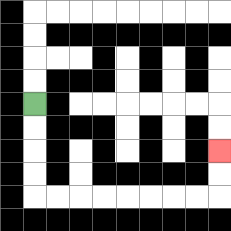{'start': '[1, 4]', 'end': '[9, 6]', 'path_directions': 'D,D,D,D,R,R,R,R,R,R,R,R,U,U', 'path_coordinates': '[[1, 4], [1, 5], [1, 6], [1, 7], [1, 8], [2, 8], [3, 8], [4, 8], [5, 8], [6, 8], [7, 8], [8, 8], [9, 8], [9, 7], [9, 6]]'}